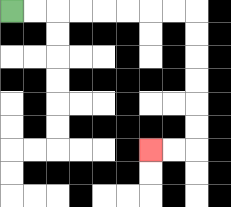{'start': '[0, 0]', 'end': '[6, 6]', 'path_directions': 'R,R,R,R,R,R,R,R,D,D,D,D,D,D,L,L', 'path_coordinates': '[[0, 0], [1, 0], [2, 0], [3, 0], [4, 0], [5, 0], [6, 0], [7, 0], [8, 0], [8, 1], [8, 2], [8, 3], [8, 4], [8, 5], [8, 6], [7, 6], [6, 6]]'}